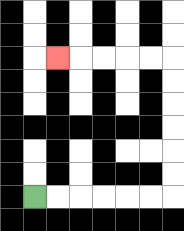{'start': '[1, 8]', 'end': '[2, 2]', 'path_directions': 'R,R,R,R,R,R,U,U,U,U,U,U,L,L,L,L,L', 'path_coordinates': '[[1, 8], [2, 8], [3, 8], [4, 8], [5, 8], [6, 8], [7, 8], [7, 7], [7, 6], [7, 5], [7, 4], [7, 3], [7, 2], [6, 2], [5, 2], [4, 2], [3, 2], [2, 2]]'}